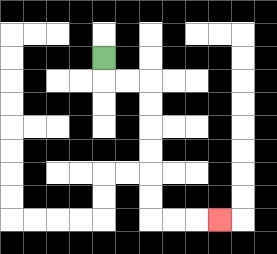{'start': '[4, 2]', 'end': '[9, 9]', 'path_directions': 'D,R,R,D,D,D,D,D,D,R,R,R', 'path_coordinates': '[[4, 2], [4, 3], [5, 3], [6, 3], [6, 4], [6, 5], [6, 6], [6, 7], [6, 8], [6, 9], [7, 9], [8, 9], [9, 9]]'}